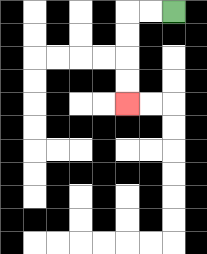{'start': '[7, 0]', 'end': '[5, 4]', 'path_directions': 'L,L,D,D,D,D', 'path_coordinates': '[[7, 0], [6, 0], [5, 0], [5, 1], [5, 2], [5, 3], [5, 4]]'}